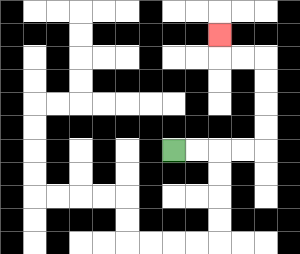{'start': '[7, 6]', 'end': '[9, 1]', 'path_directions': 'R,R,R,R,U,U,U,U,L,L,U', 'path_coordinates': '[[7, 6], [8, 6], [9, 6], [10, 6], [11, 6], [11, 5], [11, 4], [11, 3], [11, 2], [10, 2], [9, 2], [9, 1]]'}